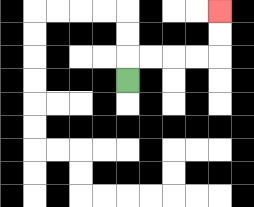{'start': '[5, 3]', 'end': '[9, 0]', 'path_directions': 'U,R,R,R,R,U,U', 'path_coordinates': '[[5, 3], [5, 2], [6, 2], [7, 2], [8, 2], [9, 2], [9, 1], [9, 0]]'}